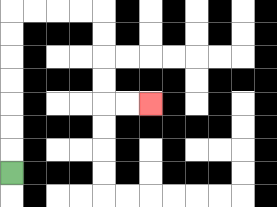{'start': '[0, 7]', 'end': '[6, 4]', 'path_directions': 'U,U,U,U,U,U,U,R,R,R,R,D,D,D,D,R,R', 'path_coordinates': '[[0, 7], [0, 6], [0, 5], [0, 4], [0, 3], [0, 2], [0, 1], [0, 0], [1, 0], [2, 0], [3, 0], [4, 0], [4, 1], [4, 2], [4, 3], [4, 4], [5, 4], [6, 4]]'}